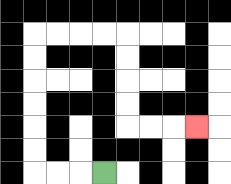{'start': '[4, 7]', 'end': '[8, 5]', 'path_directions': 'L,L,L,U,U,U,U,U,U,R,R,R,R,D,D,D,D,R,R,R', 'path_coordinates': '[[4, 7], [3, 7], [2, 7], [1, 7], [1, 6], [1, 5], [1, 4], [1, 3], [1, 2], [1, 1], [2, 1], [3, 1], [4, 1], [5, 1], [5, 2], [5, 3], [5, 4], [5, 5], [6, 5], [7, 5], [8, 5]]'}